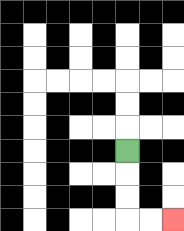{'start': '[5, 6]', 'end': '[7, 9]', 'path_directions': 'D,D,D,R,R', 'path_coordinates': '[[5, 6], [5, 7], [5, 8], [5, 9], [6, 9], [7, 9]]'}